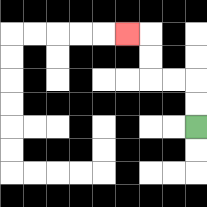{'start': '[8, 5]', 'end': '[5, 1]', 'path_directions': 'U,U,L,L,U,U,L', 'path_coordinates': '[[8, 5], [8, 4], [8, 3], [7, 3], [6, 3], [6, 2], [6, 1], [5, 1]]'}